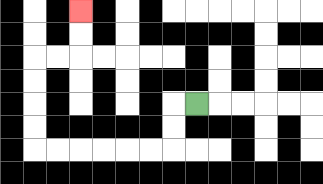{'start': '[8, 4]', 'end': '[3, 0]', 'path_directions': 'L,D,D,L,L,L,L,L,L,U,U,U,U,R,R,U,U', 'path_coordinates': '[[8, 4], [7, 4], [7, 5], [7, 6], [6, 6], [5, 6], [4, 6], [3, 6], [2, 6], [1, 6], [1, 5], [1, 4], [1, 3], [1, 2], [2, 2], [3, 2], [3, 1], [3, 0]]'}